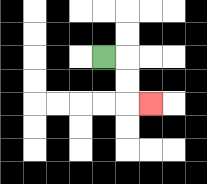{'start': '[4, 2]', 'end': '[6, 4]', 'path_directions': 'R,D,D,R', 'path_coordinates': '[[4, 2], [5, 2], [5, 3], [5, 4], [6, 4]]'}